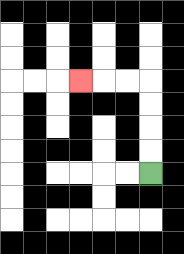{'start': '[6, 7]', 'end': '[3, 3]', 'path_directions': 'U,U,U,U,L,L,L', 'path_coordinates': '[[6, 7], [6, 6], [6, 5], [6, 4], [6, 3], [5, 3], [4, 3], [3, 3]]'}